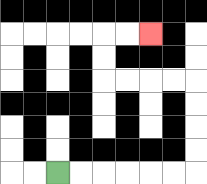{'start': '[2, 7]', 'end': '[6, 1]', 'path_directions': 'R,R,R,R,R,R,U,U,U,U,L,L,L,L,U,U,R,R', 'path_coordinates': '[[2, 7], [3, 7], [4, 7], [5, 7], [6, 7], [7, 7], [8, 7], [8, 6], [8, 5], [8, 4], [8, 3], [7, 3], [6, 3], [5, 3], [4, 3], [4, 2], [4, 1], [5, 1], [6, 1]]'}